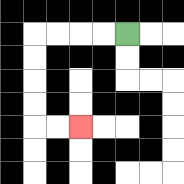{'start': '[5, 1]', 'end': '[3, 5]', 'path_directions': 'L,L,L,L,D,D,D,D,R,R', 'path_coordinates': '[[5, 1], [4, 1], [3, 1], [2, 1], [1, 1], [1, 2], [1, 3], [1, 4], [1, 5], [2, 5], [3, 5]]'}